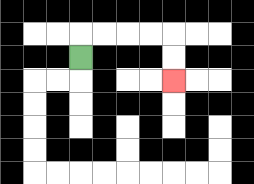{'start': '[3, 2]', 'end': '[7, 3]', 'path_directions': 'U,R,R,R,R,D,D', 'path_coordinates': '[[3, 2], [3, 1], [4, 1], [5, 1], [6, 1], [7, 1], [7, 2], [7, 3]]'}